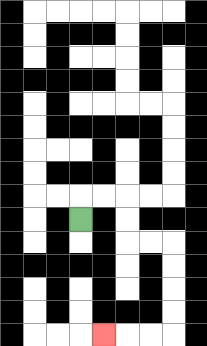{'start': '[3, 9]', 'end': '[4, 14]', 'path_directions': 'U,R,R,D,D,R,R,D,D,D,D,L,L,L', 'path_coordinates': '[[3, 9], [3, 8], [4, 8], [5, 8], [5, 9], [5, 10], [6, 10], [7, 10], [7, 11], [7, 12], [7, 13], [7, 14], [6, 14], [5, 14], [4, 14]]'}